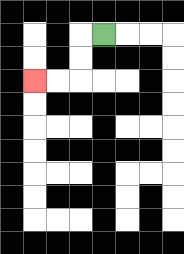{'start': '[4, 1]', 'end': '[1, 3]', 'path_directions': 'L,D,D,L,L', 'path_coordinates': '[[4, 1], [3, 1], [3, 2], [3, 3], [2, 3], [1, 3]]'}